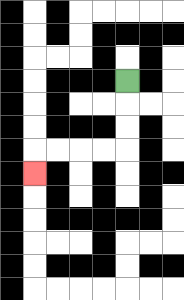{'start': '[5, 3]', 'end': '[1, 7]', 'path_directions': 'D,D,D,L,L,L,L,D', 'path_coordinates': '[[5, 3], [5, 4], [5, 5], [5, 6], [4, 6], [3, 6], [2, 6], [1, 6], [1, 7]]'}